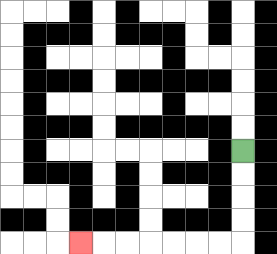{'start': '[10, 6]', 'end': '[3, 10]', 'path_directions': 'D,D,D,D,L,L,L,L,L,L,L', 'path_coordinates': '[[10, 6], [10, 7], [10, 8], [10, 9], [10, 10], [9, 10], [8, 10], [7, 10], [6, 10], [5, 10], [4, 10], [3, 10]]'}